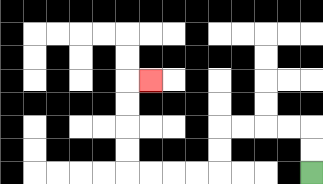{'start': '[13, 7]', 'end': '[6, 3]', 'path_directions': 'U,U,L,L,L,L,D,D,L,L,L,L,U,U,U,U,R', 'path_coordinates': '[[13, 7], [13, 6], [13, 5], [12, 5], [11, 5], [10, 5], [9, 5], [9, 6], [9, 7], [8, 7], [7, 7], [6, 7], [5, 7], [5, 6], [5, 5], [5, 4], [5, 3], [6, 3]]'}